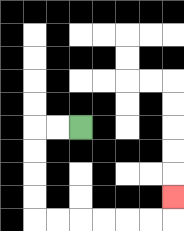{'start': '[3, 5]', 'end': '[7, 8]', 'path_directions': 'L,L,D,D,D,D,R,R,R,R,R,R,U', 'path_coordinates': '[[3, 5], [2, 5], [1, 5], [1, 6], [1, 7], [1, 8], [1, 9], [2, 9], [3, 9], [4, 9], [5, 9], [6, 9], [7, 9], [7, 8]]'}